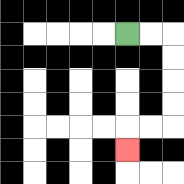{'start': '[5, 1]', 'end': '[5, 6]', 'path_directions': 'R,R,D,D,D,D,L,L,D', 'path_coordinates': '[[5, 1], [6, 1], [7, 1], [7, 2], [7, 3], [7, 4], [7, 5], [6, 5], [5, 5], [5, 6]]'}